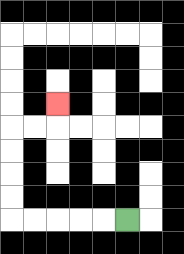{'start': '[5, 9]', 'end': '[2, 4]', 'path_directions': 'L,L,L,L,L,U,U,U,U,R,R,U', 'path_coordinates': '[[5, 9], [4, 9], [3, 9], [2, 9], [1, 9], [0, 9], [0, 8], [0, 7], [0, 6], [0, 5], [1, 5], [2, 5], [2, 4]]'}